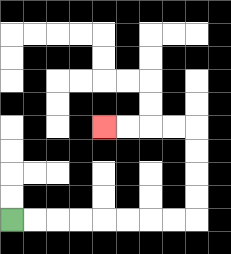{'start': '[0, 9]', 'end': '[4, 5]', 'path_directions': 'R,R,R,R,R,R,R,R,U,U,U,U,L,L,L,L', 'path_coordinates': '[[0, 9], [1, 9], [2, 9], [3, 9], [4, 9], [5, 9], [6, 9], [7, 9], [8, 9], [8, 8], [8, 7], [8, 6], [8, 5], [7, 5], [6, 5], [5, 5], [4, 5]]'}